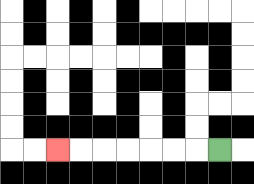{'start': '[9, 6]', 'end': '[2, 6]', 'path_directions': 'L,L,L,L,L,L,L', 'path_coordinates': '[[9, 6], [8, 6], [7, 6], [6, 6], [5, 6], [4, 6], [3, 6], [2, 6]]'}